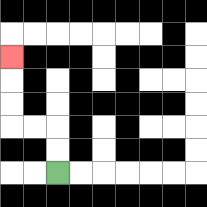{'start': '[2, 7]', 'end': '[0, 2]', 'path_directions': 'U,U,L,L,U,U,U', 'path_coordinates': '[[2, 7], [2, 6], [2, 5], [1, 5], [0, 5], [0, 4], [0, 3], [0, 2]]'}